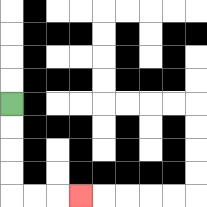{'start': '[0, 4]', 'end': '[3, 8]', 'path_directions': 'D,D,D,D,R,R,R', 'path_coordinates': '[[0, 4], [0, 5], [0, 6], [0, 7], [0, 8], [1, 8], [2, 8], [3, 8]]'}